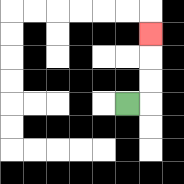{'start': '[5, 4]', 'end': '[6, 1]', 'path_directions': 'R,U,U,U', 'path_coordinates': '[[5, 4], [6, 4], [6, 3], [6, 2], [6, 1]]'}